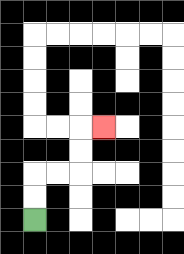{'start': '[1, 9]', 'end': '[4, 5]', 'path_directions': 'U,U,R,R,U,U,R', 'path_coordinates': '[[1, 9], [1, 8], [1, 7], [2, 7], [3, 7], [3, 6], [3, 5], [4, 5]]'}